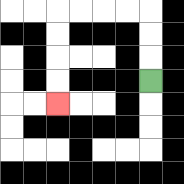{'start': '[6, 3]', 'end': '[2, 4]', 'path_directions': 'U,U,U,L,L,L,L,D,D,D,D', 'path_coordinates': '[[6, 3], [6, 2], [6, 1], [6, 0], [5, 0], [4, 0], [3, 0], [2, 0], [2, 1], [2, 2], [2, 3], [2, 4]]'}